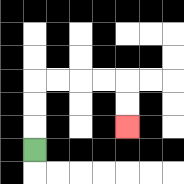{'start': '[1, 6]', 'end': '[5, 5]', 'path_directions': 'U,U,U,R,R,R,R,D,D', 'path_coordinates': '[[1, 6], [1, 5], [1, 4], [1, 3], [2, 3], [3, 3], [4, 3], [5, 3], [5, 4], [5, 5]]'}